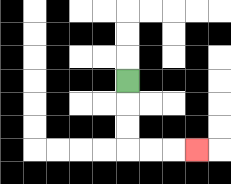{'start': '[5, 3]', 'end': '[8, 6]', 'path_directions': 'D,D,D,R,R,R', 'path_coordinates': '[[5, 3], [5, 4], [5, 5], [5, 6], [6, 6], [7, 6], [8, 6]]'}